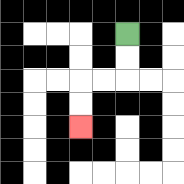{'start': '[5, 1]', 'end': '[3, 5]', 'path_directions': 'D,D,L,L,D,D', 'path_coordinates': '[[5, 1], [5, 2], [5, 3], [4, 3], [3, 3], [3, 4], [3, 5]]'}